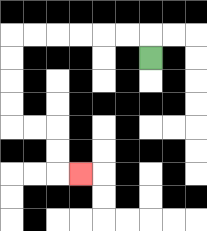{'start': '[6, 2]', 'end': '[3, 7]', 'path_directions': 'U,L,L,L,L,L,L,D,D,D,D,R,R,D,D,R', 'path_coordinates': '[[6, 2], [6, 1], [5, 1], [4, 1], [3, 1], [2, 1], [1, 1], [0, 1], [0, 2], [0, 3], [0, 4], [0, 5], [1, 5], [2, 5], [2, 6], [2, 7], [3, 7]]'}